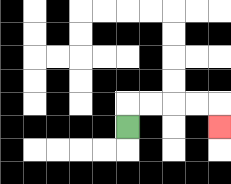{'start': '[5, 5]', 'end': '[9, 5]', 'path_directions': 'U,R,R,R,R,D', 'path_coordinates': '[[5, 5], [5, 4], [6, 4], [7, 4], [8, 4], [9, 4], [9, 5]]'}